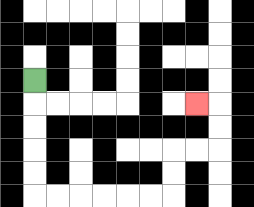{'start': '[1, 3]', 'end': '[8, 4]', 'path_directions': 'D,D,D,D,D,R,R,R,R,R,R,U,U,R,R,U,U,L', 'path_coordinates': '[[1, 3], [1, 4], [1, 5], [1, 6], [1, 7], [1, 8], [2, 8], [3, 8], [4, 8], [5, 8], [6, 8], [7, 8], [7, 7], [7, 6], [8, 6], [9, 6], [9, 5], [9, 4], [8, 4]]'}